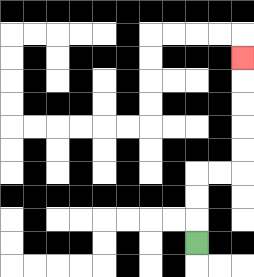{'start': '[8, 10]', 'end': '[10, 2]', 'path_directions': 'U,U,U,R,R,U,U,U,U,U', 'path_coordinates': '[[8, 10], [8, 9], [8, 8], [8, 7], [9, 7], [10, 7], [10, 6], [10, 5], [10, 4], [10, 3], [10, 2]]'}